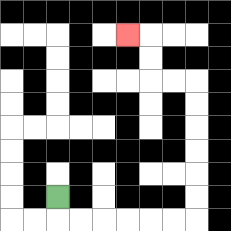{'start': '[2, 8]', 'end': '[5, 1]', 'path_directions': 'D,R,R,R,R,R,R,U,U,U,U,U,U,L,L,U,U,L', 'path_coordinates': '[[2, 8], [2, 9], [3, 9], [4, 9], [5, 9], [6, 9], [7, 9], [8, 9], [8, 8], [8, 7], [8, 6], [8, 5], [8, 4], [8, 3], [7, 3], [6, 3], [6, 2], [6, 1], [5, 1]]'}